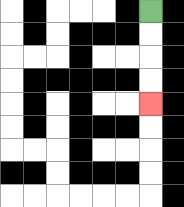{'start': '[6, 0]', 'end': '[6, 4]', 'path_directions': 'D,D,D,D', 'path_coordinates': '[[6, 0], [6, 1], [6, 2], [6, 3], [6, 4]]'}